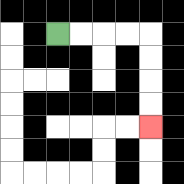{'start': '[2, 1]', 'end': '[6, 5]', 'path_directions': 'R,R,R,R,D,D,D,D', 'path_coordinates': '[[2, 1], [3, 1], [4, 1], [5, 1], [6, 1], [6, 2], [6, 3], [6, 4], [6, 5]]'}